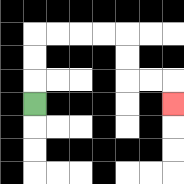{'start': '[1, 4]', 'end': '[7, 4]', 'path_directions': 'U,U,U,R,R,R,R,D,D,R,R,D', 'path_coordinates': '[[1, 4], [1, 3], [1, 2], [1, 1], [2, 1], [3, 1], [4, 1], [5, 1], [5, 2], [5, 3], [6, 3], [7, 3], [7, 4]]'}